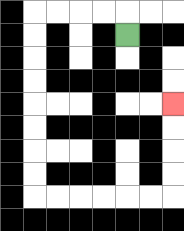{'start': '[5, 1]', 'end': '[7, 4]', 'path_directions': 'U,L,L,L,L,D,D,D,D,D,D,D,D,R,R,R,R,R,R,U,U,U,U', 'path_coordinates': '[[5, 1], [5, 0], [4, 0], [3, 0], [2, 0], [1, 0], [1, 1], [1, 2], [1, 3], [1, 4], [1, 5], [1, 6], [1, 7], [1, 8], [2, 8], [3, 8], [4, 8], [5, 8], [6, 8], [7, 8], [7, 7], [7, 6], [7, 5], [7, 4]]'}